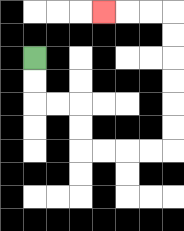{'start': '[1, 2]', 'end': '[4, 0]', 'path_directions': 'D,D,R,R,D,D,R,R,R,R,U,U,U,U,U,U,L,L,L', 'path_coordinates': '[[1, 2], [1, 3], [1, 4], [2, 4], [3, 4], [3, 5], [3, 6], [4, 6], [5, 6], [6, 6], [7, 6], [7, 5], [7, 4], [7, 3], [7, 2], [7, 1], [7, 0], [6, 0], [5, 0], [4, 0]]'}